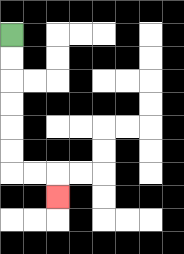{'start': '[0, 1]', 'end': '[2, 8]', 'path_directions': 'D,D,D,D,D,D,R,R,D', 'path_coordinates': '[[0, 1], [0, 2], [0, 3], [0, 4], [0, 5], [0, 6], [0, 7], [1, 7], [2, 7], [2, 8]]'}